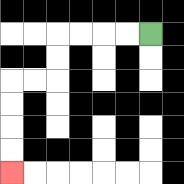{'start': '[6, 1]', 'end': '[0, 7]', 'path_directions': 'L,L,L,L,D,D,L,L,D,D,D,D', 'path_coordinates': '[[6, 1], [5, 1], [4, 1], [3, 1], [2, 1], [2, 2], [2, 3], [1, 3], [0, 3], [0, 4], [0, 5], [0, 6], [0, 7]]'}